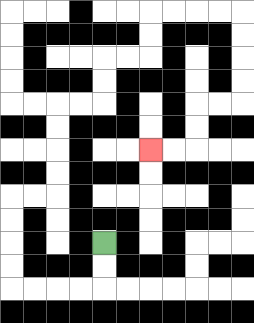{'start': '[4, 10]', 'end': '[6, 6]', 'path_directions': 'D,D,L,L,L,L,U,U,U,U,R,R,U,U,U,U,R,R,U,U,R,R,U,U,R,R,R,R,D,D,D,D,L,L,D,D,L,L', 'path_coordinates': '[[4, 10], [4, 11], [4, 12], [3, 12], [2, 12], [1, 12], [0, 12], [0, 11], [0, 10], [0, 9], [0, 8], [1, 8], [2, 8], [2, 7], [2, 6], [2, 5], [2, 4], [3, 4], [4, 4], [4, 3], [4, 2], [5, 2], [6, 2], [6, 1], [6, 0], [7, 0], [8, 0], [9, 0], [10, 0], [10, 1], [10, 2], [10, 3], [10, 4], [9, 4], [8, 4], [8, 5], [8, 6], [7, 6], [6, 6]]'}